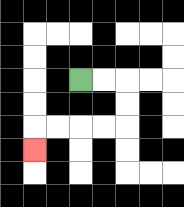{'start': '[3, 3]', 'end': '[1, 6]', 'path_directions': 'R,R,D,D,L,L,L,L,D', 'path_coordinates': '[[3, 3], [4, 3], [5, 3], [5, 4], [5, 5], [4, 5], [3, 5], [2, 5], [1, 5], [1, 6]]'}